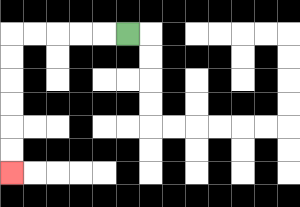{'start': '[5, 1]', 'end': '[0, 7]', 'path_directions': 'L,L,L,L,L,D,D,D,D,D,D', 'path_coordinates': '[[5, 1], [4, 1], [3, 1], [2, 1], [1, 1], [0, 1], [0, 2], [0, 3], [0, 4], [0, 5], [0, 6], [0, 7]]'}